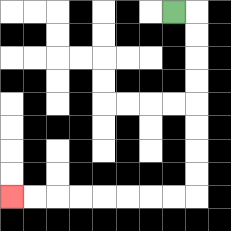{'start': '[7, 0]', 'end': '[0, 8]', 'path_directions': 'R,D,D,D,D,D,D,D,D,L,L,L,L,L,L,L,L', 'path_coordinates': '[[7, 0], [8, 0], [8, 1], [8, 2], [8, 3], [8, 4], [8, 5], [8, 6], [8, 7], [8, 8], [7, 8], [6, 8], [5, 8], [4, 8], [3, 8], [2, 8], [1, 8], [0, 8]]'}